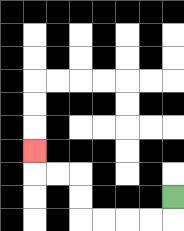{'start': '[7, 8]', 'end': '[1, 6]', 'path_directions': 'D,L,L,L,L,U,U,L,L,U', 'path_coordinates': '[[7, 8], [7, 9], [6, 9], [5, 9], [4, 9], [3, 9], [3, 8], [3, 7], [2, 7], [1, 7], [1, 6]]'}